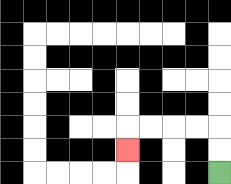{'start': '[9, 7]', 'end': '[5, 6]', 'path_directions': 'U,U,L,L,L,L,D', 'path_coordinates': '[[9, 7], [9, 6], [9, 5], [8, 5], [7, 5], [6, 5], [5, 5], [5, 6]]'}